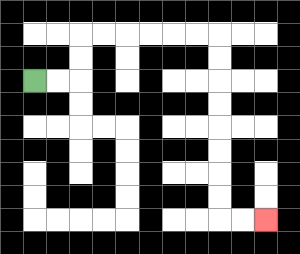{'start': '[1, 3]', 'end': '[11, 9]', 'path_directions': 'R,R,U,U,R,R,R,R,R,R,D,D,D,D,D,D,D,D,R,R', 'path_coordinates': '[[1, 3], [2, 3], [3, 3], [3, 2], [3, 1], [4, 1], [5, 1], [6, 1], [7, 1], [8, 1], [9, 1], [9, 2], [9, 3], [9, 4], [9, 5], [9, 6], [9, 7], [9, 8], [9, 9], [10, 9], [11, 9]]'}